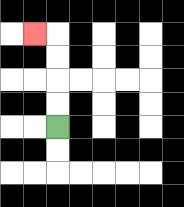{'start': '[2, 5]', 'end': '[1, 1]', 'path_directions': 'U,U,U,U,L', 'path_coordinates': '[[2, 5], [2, 4], [2, 3], [2, 2], [2, 1], [1, 1]]'}